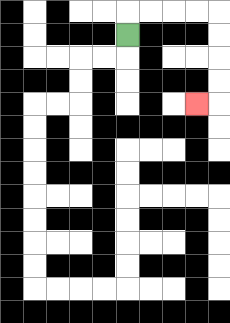{'start': '[5, 1]', 'end': '[8, 4]', 'path_directions': 'U,R,R,R,R,D,D,D,D,L', 'path_coordinates': '[[5, 1], [5, 0], [6, 0], [7, 0], [8, 0], [9, 0], [9, 1], [9, 2], [9, 3], [9, 4], [8, 4]]'}